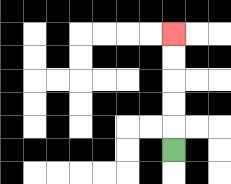{'start': '[7, 6]', 'end': '[7, 1]', 'path_directions': 'U,U,U,U,U', 'path_coordinates': '[[7, 6], [7, 5], [7, 4], [7, 3], [7, 2], [7, 1]]'}